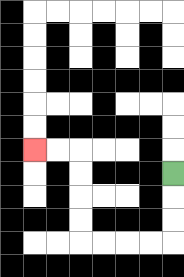{'start': '[7, 7]', 'end': '[1, 6]', 'path_directions': 'D,D,D,L,L,L,L,U,U,U,U,L,L', 'path_coordinates': '[[7, 7], [7, 8], [7, 9], [7, 10], [6, 10], [5, 10], [4, 10], [3, 10], [3, 9], [3, 8], [3, 7], [3, 6], [2, 6], [1, 6]]'}